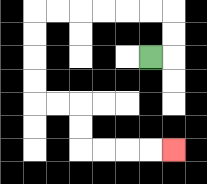{'start': '[6, 2]', 'end': '[7, 6]', 'path_directions': 'R,U,U,L,L,L,L,L,L,D,D,D,D,R,R,D,D,R,R,R,R', 'path_coordinates': '[[6, 2], [7, 2], [7, 1], [7, 0], [6, 0], [5, 0], [4, 0], [3, 0], [2, 0], [1, 0], [1, 1], [1, 2], [1, 3], [1, 4], [2, 4], [3, 4], [3, 5], [3, 6], [4, 6], [5, 6], [6, 6], [7, 6]]'}